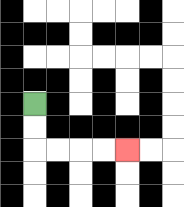{'start': '[1, 4]', 'end': '[5, 6]', 'path_directions': 'D,D,R,R,R,R', 'path_coordinates': '[[1, 4], [1, 5], [1, 6], [2, 6], [3, 6], [4, 6], [5, 6]]'}